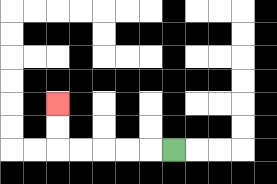{'start': '[7, 6]', 'end': '[2, 4]', 'path_directions': 'L,L,L,L,L,U,U', 'path_coordinates': '[[7, 6], [6, 6], [5, 6], [4, 6], [3, 6], [2, 6], [2, 5], [2, 4]]'}